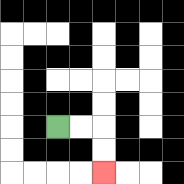{'start': '[2, 5]', 'end': '[4, 7]', 'path_directions': 'R,R,D,D', 'path_coordinates': '[[2, 5], [3, 5], [4, 5], [4, 6], [4, 7]]'}